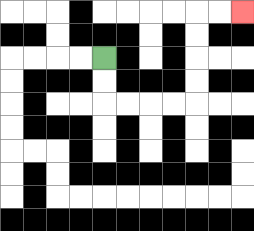{'start': '[4, 2]', 'end': '[10, 0]', 'path_directions': 'D,D,R,R,R,R,U,U,U,U,R,R', 'path_coordinates': '[[4, 2], [4, 3], [4, 4], [5, 4], [6, 4], [7, 4], [8, 4], [8, 3], [8, 2], [8, 1], [8, 0], [9, 0], [10, 0]]'}